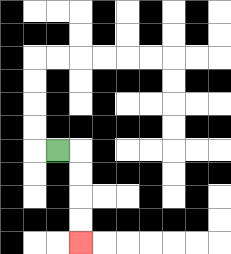{'start': '[2, 6]', 'end': '[3, 10]', 'path_directions': 'R,D,D,D,D', 'path_coordinates': '[[2, 6], [3, 6], [3, 7], [3, 8], [3, 9], [3, 10]]'}